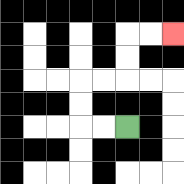{'start': '[5, 5]', 'end': '[7, 1]', 'path_directions': 'L,L,U,U,R,R,U,U,R,R', 'path_coordinates': '[[5, 5], [4, 5], [3, 5], [3, 4], [3, 3], [4, 3], [5, 3], [5, 2], [5, 1], [6, 1], [7, 1]]'}